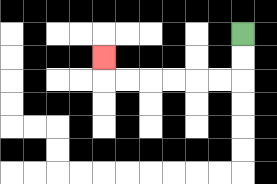{'start': '[10, 1]', 'end': '[4, 2]', 'path_directions': 'D,D,L,L,L,L,L,L,U', 'path_coordinates': '[[10, 1], [10, 2], [10, 3], [9, 3], [8, 3], [7, 3], [6, 3], [5, 3], [4, 3], [4, 2]]'}